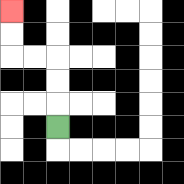{'start': '[2, 5]', 'end': '[0, 0]', 'path_directions': 'U,U,U,L,L,U,U', 'path_coordinates': '[[2, 5], [2, 4], [2, 3], [2, 2], [1, 2], [0, 2], [0, 1], [0, 0]]'}